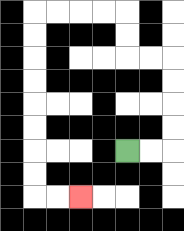{'start': '[5, 6]', 'end': '[3, 8]', 'path_directions': 'R,R,U,U,U,U,L,L,U,U,L,L,L,L,D,D,D,D,D,D,D,D,R,R', 'path_coordinates': '[[5, 6], [6, 6], [7, 6], [7, 5], [7, 4], [7, 3], [7, 2], [6, 2], [5, 2], [5, 1], [5, 0], [4, 0], [3, 0], [2, 0], [1, 0], [1, 1], [1, 2], [1, 3], [1, 4], [1, 5], [1, 6], [1, 7], [1, 8], [2, 8], [3, 8]]'}